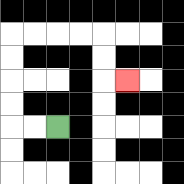{'start': '[2, 5]', 'end': '[5, 3]', 'path_directions': 'L,L,U,U,U,U,R,R,R,R,D,D,R', 'path_coordinates': '[[2, 5], [1, 5], [0, 5], [0, 4], [0, 3], [0, 2], [0, 1], [1, 1], [2, 1], [3, 1], [4, 1], [4, 2], [4, 3], [5, 3]]'}